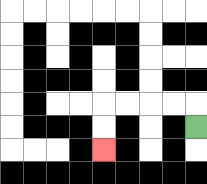{'start': '[8, 5]', 'end': '[4, 6]', 'path_directions': 'U,L,L,L,L,D,D', 'path_coordinates': '[[8, 5], [8, 4], [7, 4], [6, 4], [5, 4], [4, 4], [4, 5], [4, 6]]'}